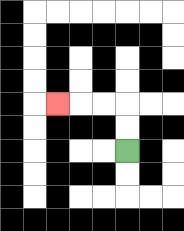{'start': '[5, 6]', 'end': '[2, 4]', 'path_directions': 'U,U,L,L,L', 'path_coordinates': '[[5, 6], [5, 5], [5, 4], [4, 4], [3, 4], [2, 4]]'}